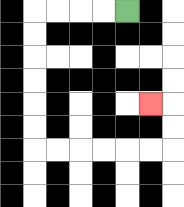{'start': '[5, 0]', 'end': '[6, 4]', 'path_directions': 'L,L,L,L,D,D,D,D,D,D,R,R,R,R,R,R,U,U,L', 'path_coordinates': '[[5, 0], [4, 0], [3, 0], [2, 0], [1, 0], [1, 1], [1, 2], [1, 3], [1, 4], [1, 5], [1, 6], [2, 6], [3, 6], [4, 6], [5, 6], [6, 6], [7, 6], [7, 5], [7, 4], [6, 4]]'}